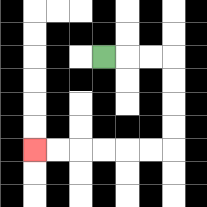{'start': '[4, 2]', 'end': '[1, 6]', 'path_directions': 'R,R,R,D,D,D,D,L,L,L,L,L,L', 'path_coordinates': '[[4, 2], [5, 2], [6, 2], [7, 2], [7, 3], [7, 4], [7, 5], [7, 6], [6, 6], [5, 6], [4, 6], [3, 6], [2, 6], [1, 6]]'}